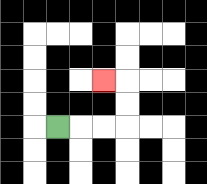{'start': '[2, 5]', 'end': '[4, 3]', 'path_directions': 'R,R,R,U,U,L', 'path_coordinates': '[[2, 5], [3, 5], [4, 5], [5, 5], [5, 4], [5, 3], [4, 3]]'}